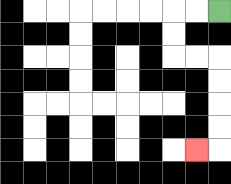{'start': '[9, 0]', 'end': '[8, 6]', 'path_directions': 'L,L,D,D,R,R,D,D,D,D,L', 'path_coordinates': '[[9, 0], [8, 0], [7, 0], [7, 1], [7, 2], [8, 2], [9, 2], [9, 3], [9, 4], [9, 5], [9, 6], [8, 6]]'}